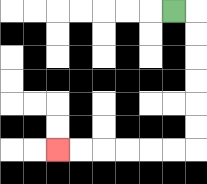{'start': '[7, 0]', 'end': '[2, 6]', 'path_directions': 'R,D,D,D,D,D,D,L,L,L,L,L,L', 'path_coordinates': '[[7, 0], [8, 0], [8, 1], [8, 2], [8, 3], [8, 4], [8, 5], [8, 6], [7, 6], [6, 6], [5, 6], [4, 6], [3, 6], [2, 6]]'}